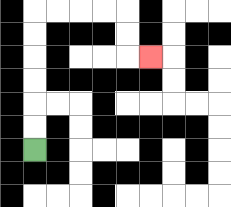{'start': '[1, 6]', 'end': '[6, 2]', 'path_directions': 'U,U,U,U,U,U,R,R,R,R,D,D,R', 'path_coordinates': '[[1, 6], [1, 5], [1, 4], [1, 3], [1, 2], [1, 1], [1, 0], [2, 0], [3, 0], [4, 0], [5, 0], [5, 1], [5, 2], [6, 2]]'}